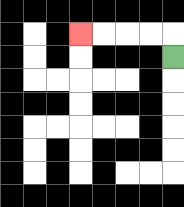{'start': '[7, 2]', 'end': '[3, 1]', 'path_directions': 'U,L,L,L,L', 'path_coordinates': '[[7, 2], [7, 1], [6, 1], [5, 1], [4, 1], [3, 1]]'}